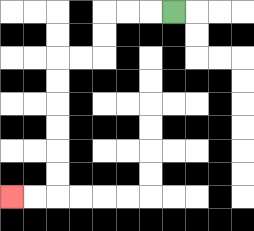{'start': '[7, 0]', 'end': '[0, 8]', 'path_directions': 'L,L,L,D,D,L,L,D,D,D,D,D,D,L,L', 'path_coordinates': '[[7, 0], [6, 0], [5, 0], [4, 0], [4, 1], [4, 2], [3, 2], [2, 2], [2, 3], [2, 4], [2, 5], [2, 6], [2, 7], [2, 8], [1, 8], [0, 8]]'}